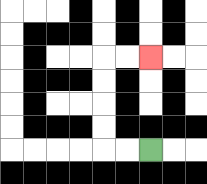{'start': '[6, 6]', 'end': '[6, 2]', 'path_directions': 'L,L,U,U,U,U,R,R', 'path_coordinates': '[[6, 6], [5, 6], [4, 6], [4, 5], [4, 4], [4, 3], [4, 2], [5, 2], [6, 2]]'}